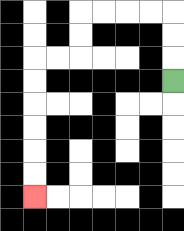{'start': '[7, 3]', 'end': '[1, 8]', 'path_directions': 'U,U,U,L,L,L,L,D,D,L,L,D,D,D,D,D,D', 'path_coordinates': '[[7, 3], [7, 2], [7, 1], [7, 0], [6, 0], [5, 0], [4, 0], [3, 0], [3, 1], [3, 2], [2, 2], [1, 2], [1, 3], [1, 4], [1, 5], [1, 6], [1, 7], [1, 8]]'}